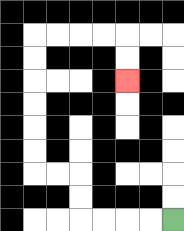{'start': '[7, 9]', 'end': '[5, 3]', 'path_directions': 'L,L,L,L,U,U,L,L,U,U,U,U,U,U,R,R,R,R,D,D', 'path_coordinates': '[[7, 9], [6, 9], [5, 9], [4, 9], [3, 9], [3, 8], [3, 7], [2, 7], [1, 7], [1, 6], [1, 5], [1, 4], [1, 3], [1, 2], [1, 1], [2, 1], [3, 1], [4, 1], [5, 1], [5, 2], [5, 3]]'}